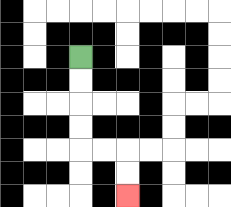{'start': '[3, 2]', 'end': '[5, 8]', 'path_directions': 'D,D,D,D,R,R,D,D', 'path_coordinates': '[[3, 2], [3, 3], [3, 4], [3, 5], [3, 6], [4, 6], [5, 6], [5, 7], [5, 8]]'}